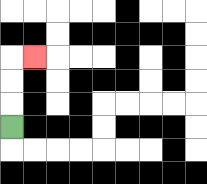{'start': '[0, 5]', 'end': '[1, 2]', 'path_directions': 'U,U,U,R', 'path_coordinates': '[[0, 5], [0, 4], [0, 3], [0, 2], [1, 2]]'}